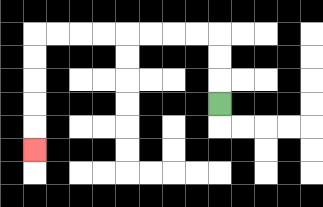{'start': '[9, 4]', 'end': '[1, 6]', 'path_directions': 'U,U,U,L,L,L,L,L,L,L,L,D,D,D,D,D', 'path_coordinates': '[[9, 4], [9, 3], [9, 2], [9, 1], [8, 1], [7, 1], [6, 1], [5, 1], [4, 1], [3, 1], [2, 1], [1, 1], [1, 2], [1, 3], [1, 4], [1, 5], [1, 6]]'}